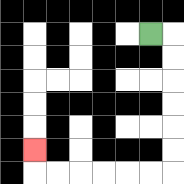{'start': '[6, 1]', 'end': '[1, 6]', 'path_directions': 'R,D,D,D,D,D,D,L,L,L,L,L,L,U', 'path_coordinates': '[[6, 1], [7, 1], [7, 2], [7, 3], [7, 4], [7, 5], [7, 6], [7, 7], [6, 7], [5, 7], [4, 7], [3, 7], [2, 7], [1, 7], [1, 6]]'}